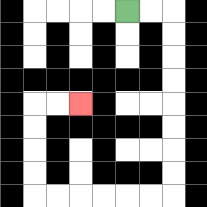{'start': '[5, 0]', 'end': '[3, 4]', 'path_directions': 'R,R,D,D,D,D,D,D,D,D,L,L,L,L,L,L,U,U,U,U,R,R', 'path_coordinates': '[[5, 0], [6, 0], [7, 0], [7, 1], [7, 2], [7, 3], [7, 4], [7, 5], [7, 6], [7, 7], [7, 8], [6, 8], [5, 8], [4, 8], [3, 8], [2, 8], [1, 8], [1, 7], [1, 6], [1, 5], [1, 4], [2, 4], [3, 4]]'}